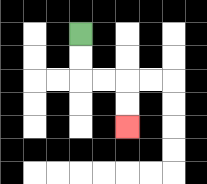{'start': '[3, 1]', 'end': '[5, 5]', 'path_directions': 'D,D,R,R,D,D', 'path_coordinates': '[[3, 1], [3, 2], [3, 3], [4, 3], [5, 3], [5, 4], [5, 5]]'}